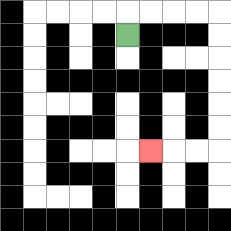{'start': '[5, 1]', 'end': '[6, 6]', 'path_directions': 'U,R,R,R,R,D,D,D,D,D,D,L,L,L', 'path_coordinates': '[[5, 1], [5, 0], [6, 0], [7, 0], [8, 0], [9, 0], [9, 1], [9, 2], [9, 3], [9, 4], [9, 5], [9, 6], [8, 6], [7, 6], [6, 6]]'}